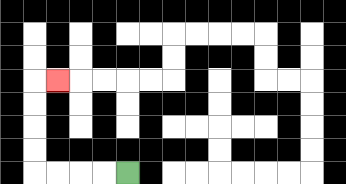{'start': '[5, 7]', 'end': '[2, 3]', 'path_directions': 'L,L,L,L,U,U,U,U,R', 'path_coordinates': '[[5, 7], [4, 7], [3, 7], [2, 7], [1, 7], [1, 6], [1, 5], [1, 4], [1, 3], [2, 3]]'}